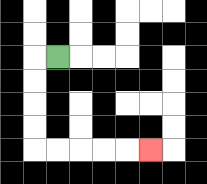{'start': '[2, 2]', 'end': '[6, 6]', 'path_directions': 'L,D,D,D,D,R,R,R,R,R', 'path_coordinates': '[[2, 2], [1, 2], [1, 3], [1, 4], [1, 5], [1, 6], [2, 6], [3, 6], [4, 6], [5, 6], [6, 6]]'}